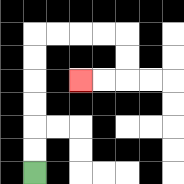{'start': '[1, 7]', 'end': '[3, 3]', 'path_directions': 'U,U,U,U,U,U,R,R,R,R,D,D,L,L', 'path_coordinates': '[[1, 7], [1, 6], [1, 5], [1, 4], [1, 3], [1, 2], [1, 1], [2, 1], [3, 1], [4, 1], [5, 1], [5, 2], [5, 3], [4, 3], [3, 3]]'}